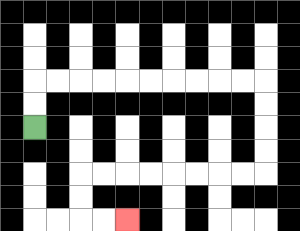{'start': '[1, 5]', 'end': '[5, 9]', 'path_directions': 'U,U,R,R,R,R,R,R,R,R,R,R,D,D,D,D,L,L,L,L,L,L,L,L,D,D,R,R', 'path_coordinates': '[[1, 5], [1, 4], [1, 3], [2, 3], [3, 3], [4, 3], [5, 3], [6, 3], [7, 3], [8, 3], [9, 3], [10, 3], [11, 3], [11, 4], [11, 5], [11, 6], [11, 7], [10, 7], [9, 7], [8, 7], [7, 7], [6, 7], [5, 7], [4, 7], [3, 7], [3, 8], [3, 9], [4, 9], [5, 9]]'}